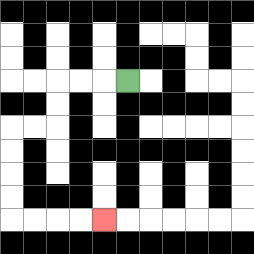{'start': '[5, 3]', 'end': '[4, 9]', 'path_directions': 'L,L,L,D,D,L,L,D,D,D,D,R,R,R,R', 'path_coordinates': '[[5, 3], [4, 3], [3, 3], [2, 3], [2, 4], [2, 5], [1, 5], [0, 5], [0, 6], [0, 7], [0, 8], [0, 9], [1, 9], [2, 9], [3, 9], [4, 9]]'}